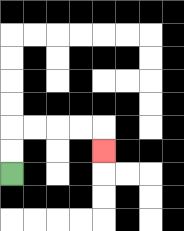{'start': '[0, 7]', 'end': '[4, 6]', 'path_directions': 'U,U,R,R,R,R,D', 'path_coordinates': '[[0, 7], [0, 6], [0, 5], [1, 5], [2, 5], [3, 5], [4, 5], [4, 6]]'}